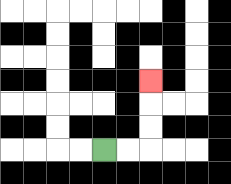{'start': '[4, 6]', 'end': '[6, 3]', 'path_directions': 'R,R,U,U,U', 'path_coordinates': '[[4, 6], [5, 6], [6, 6], [6, 5], [6, 4], [6, 3]]'}